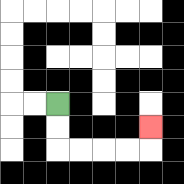{'start': '[2, 4]', 'end': '[6, 5]', 'path_directions': 'D,D,R,R,R,R,U', 'path_coordinates': '[[2, 4], [2, 5], [2, 6], [3, 6], [4, 6], [5, 6], [6, 6], [6, 5]]'}